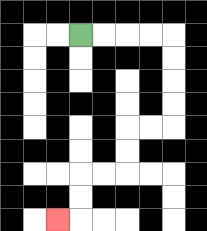{'start': '[3, 1]', 'end': '[2, 9]', 'path_directions': 'R,R,R,R,D,D,D,D,L,L,D,D,L,L,D,D,L', 'path_coordinates': '[[3, 1], [4, 1], [5, 1], [6, 1], [7, 1], [7, 2], [7, 3], [7, 4], [7, 5], [6, 5], [5, 5], [5, 6], [5, 7], [4, 7], [3, 7], [3, 8], [3, 9], [2, 9]]'}